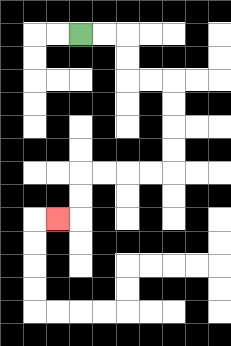{'start': '[3, 1]', 'end': '[2, 9]', 'path_directions': 'R,R,D,D,R,R,D,D,D,D,L,L,L,L,D,D,L', 'path_coordinates': '[[3, 1], [4, 1], [5, 1], [5, 2], [5, 3], [6, 3], [7, 3], [7, 4], [7, 5], [7, 6], [7, 7], [6, 7], [5, 7], [4, 7], [3, 7], [3, 8], [3, 9], [2, 9]]'}